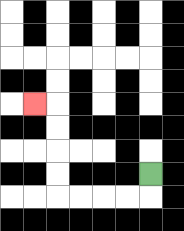{'start': '[6, 7]', 'end': '[1, 4]', 'path_directions': 'D,L,L,L,L,U,U,U,U,L', 'path_coordinates': '[[6, 7], [6, 8], [5, 8], [4, 8], [3, 8], [2, 8], [2, 7], [2, 6], [2, 5], [2, 4], [1, 4]]'}